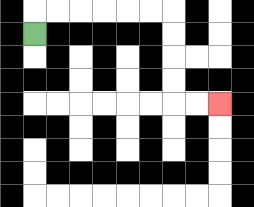{'start': '[1, 1]', 'end': '[9, 4]', 'path_directions': 'U,R,R,R,R,R,R,D,D,D,D,R,R', 'path_coordinates': '[[1, 1], [1, 0], [2, 0], [3, 0], [4, 0], [5, 0], [6, 0], [7, 0], [7, 1], [7, 2], [7, 3], [7, 4], [8, 4], [9, 4]]'}